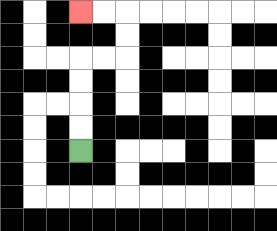{'start': '[3, 6]', 'end': '[3, 0]', 'path_directions': 'U,U,U,U,R,R,U,U,L,L', 'path_coordinates': '[[3, 6], [3, 5], [3, 4], [3, 3], [3, 2], [4, 2], [5, 2], [5, 1], [5, 0], [4, 0], [3, 0]]'}